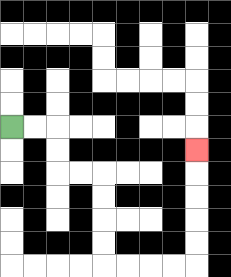{'start': '[0, 5]', 'end': '[8, 6]', 'path_directions': 'R,R,D,D,R,R,D,D,D,D,R,R,R,R,U,U,U,U,U', 'path_coordinates': '[[0, 5], [1, 5], [2, 5], [2, 6], [2, 7], [3, 7], [4, 7], [4, 8], [4, 9], [4, 10], [4, 11], [5, 11], [6, 11], [7, 11], [8, 11], [8, 10], [8, 9], [8, 8], [8, 7], [8, 6]]'}